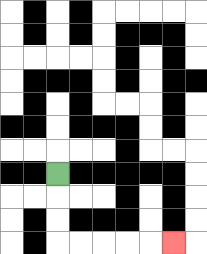{'start': '[2, 7]', 'end': '[7, 10]', 'path_directions': 'D,D,D,R,R,R,R,R', 'path_coordinates': '[[2, 7], [2, 8], [2, 9], [2, 10], [3, 10], [4, 10], [5, 10], [6, 10], [7, 10]]'}